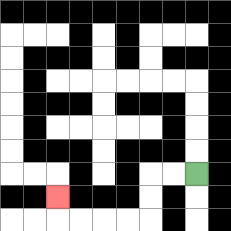{'start': '[8, 7]', 'end': '[2, 8]', 'path_directions': 'L,L,D,D,L,L,L,L,U', 'path_coordinates': '[[8, 7], [7, 7], [6, 7], [6, 8], [6, 9], [5, 9], [4, 9], [3, 9], [2, 9], [2, 8]]'}